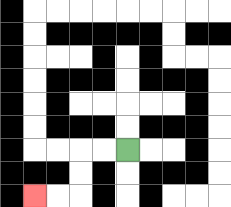{'start': '[5, 6]', 'end': '[1, 8]', 'path_directions': 'L,L,D,D,L,L', 'path_coordinates': '[[5, 6], [4, 6], [3, 6], [3, 7], [3, 8], [2, 8], [1, 8]]'}